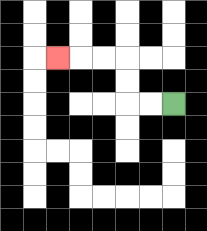{'start': '[7, 4]', 'end': '[2, 2]', 'path_directions': 'L,L,U,U,L,L,L', 'path_coordinates': '[[7, 4], [6, 4], [5, 4], [5, 3], [5, 2], [4, 2], [3, 2], [2, 2]]'}